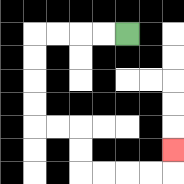{'start': '[5, 1]', 'end': '[7, 6]', 'path_directions': 'L,L,L,L,D,D,D,D,R,R,D,D,R,R,R,R,U', 'path_coordinates': '[[5, 1], [4, 1], [3, 1], [2, 1], [1, 1], [1, 2], [1, 3], [1, 4], [1, 5], [2, 5], [3, 5], [3, 6], [3, 7], [4, 7], [5, 7], [6, 7], [7, 7], [7, 6]]'}